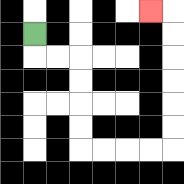{'start': '[1, 1]', 'end': '[6, 0]', 'path_directions': 'D,R,R,D,D,D,D,R,R,R,R,U,U,U,U,U,U,L', 'path_coordinates': '[[1, 1], [1, 2], [2, 2], [3, 2], [3, 3], [3, 4], [3, 5], [3, 6], [4, 6], [5, 6], [6, 6], [7, 6], [7, 5], [7, 4], [7, 3], [7, 2], [7, 1], [7, 0], [6, 0]]'}